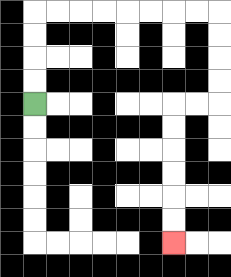{'start': '[1, 4]', 'end': '[7, 10]', 'path_directions': 'U,U,U,U,R,R,R,R,R,R,R,R,D,D,D,D,L,L,D,D,D,D,D,D', 'path_coordinates': '[[1, 4], [1, 3], [1, 2], [1, 1], [1, 0], [2, 0], [3, 0], [4, 0], [5, 0], [6, 0], [7, 0], [8, 0], [9, 0], [9, 1], [9, 2], [9, 3], [9, 4], [8, 4], [7, 4], [7, 5], [7, 6], [7, 7], [7, 8], [7, 9], [7, 10]]'}